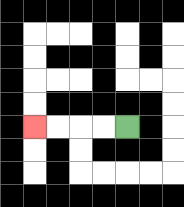{'start': '[5, 5]', 'end': '[1, 5]', 'path_directions': 'L,L,L,L', 'path_coordinates': '[[5, 5], [4, 5], [3, 5], [2, 5], [1, 5]]'}